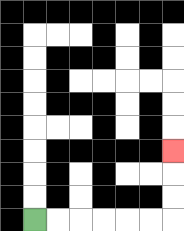{'start': '[1, 9]', 'end': '[7, 6]', 'path_directions': 'R,R,R,R,R,R,U,U,U', 'path_coordinates': '[[1, 9], [2, 9], [3, 9], [4, 9], [5, 9], [6, 9], [7, 9], [7, 8], [7, 7], [7, 6]]'}